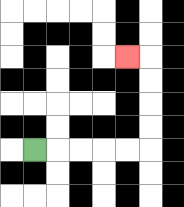{'start': '[1, 6]', 'end': '[5, 2]', 'path_directions': 'R,R,R,R,R,U,U,U,U,L', 'path_coordinates': '[[1, 6], [2, 6], [3, 6], [4, 6], [5, 6], [6, 6], [6, 5], [6, 4], [6, 3], [6, 2], [5, 2]]'}